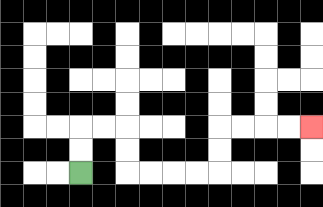{'start': '[3, 7]', 'end': '[13, 5]', 'path_directions': 'U,U,R,R,D,D,R,R,R,R,U,U,R,R,R,R', 'path_coordinates': '[[3, 7], [3, 6], [3, 5], [4, 5], [5, 5], [5, 6], [5, 7], [6, 7], [7, 7], [8, 7], [9, 7], [9, 6], [9, 5], [10, 5], [11, 5], [12, 5], [13, 5]]'}